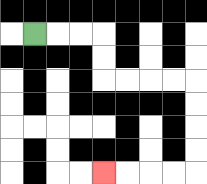{'start': '[1, 1]', 'end': '[4, 7]', 'path_directions': 'R,R,R,D,D,R,R,R,R,D,D,D,D,L,L,L,L', 'path_coordinates': '[[1, 1], [2, 1], [3, 1], [4, 1], [4, 2], [4, 3], [5, 3], [6, 3], [7, 3], [8, 3], [8, 4], [8, 5], [8, 6], [8, 7], [7, 7], [6, 7], [5, 7], [4, 7]]'}